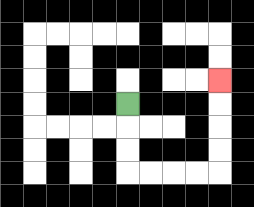{'start': '[5, 4]', 'end': '[9, 3]', 'path_directions': 'D,D,D,R,R,R,R,U,U,U,U', 'path_coordinates': '[[5, 4], [5, 5], [5, 6], [5, 7], [6, 7], [7, 7], [8, 7], [9, 7], [9, 6], [9, 5], [9, 4], [9, 3]]'}